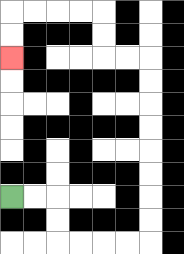{'start': '[0, 8]', 'end': '[0, 2]', 'path_directions': 'R,R,D,D,R,R,R,R,U,U,U,U,U,U,U,U,L,L,U,U,L,L,L,L,D,D', 'path_coordinates': '[[0, 8], [1, 8], [2, 8], [2, 9], [2, 10], [3, 10], [4, 10], [5, 10], [6, 10], [6, 9], [6, 8], [6, 7], [6, 6], [6, 5], [6, 4], [6, 3], [6, 2], [5, 2], [4, 2], [4, 1], [4, 0], [3, 0], [2, 0], [1, 0], [0, 0], [0, 1], [0, 2]]'}